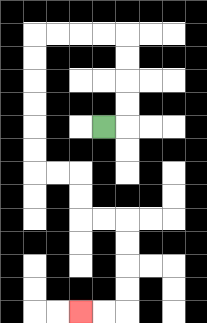{'start': '[4, 5]', 'end': '[3, 13]', 'path_directions': 'R,U,U,U,U,L,L,L,L,D,D,D,D,D,D,R,R,D,D,R,R,D,D,D,D,L,L', 'path_coordinates': '[[4, 5], [5, 5], [5, 4], [5, 3], [5, 2], [5, 1], [4, 1], [3, 1], [2, 1], [1, 1], [1, 2], [1, 3], [1, 4], [1, 5], [1, 6], [1, 7], [2, 7], [3, 7], [3, 8], [3, 9], [4, 9], [5, 9], [5, 10], [5, 11], [5, 12], [5, 13], [4, 13], [3, 13]]'}